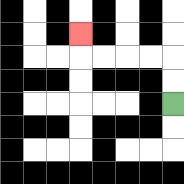{'start': '[7, 4]', 'end': '[3, 1]', 'path_directions': 'U,U,L,L,L,L,U', 'path_coordinates': '[[7, 4], [7, 3], [7, 2], [6, 2], [5, 2], [4, 2], [3, 2], [3, 1]]'}